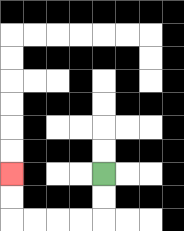{'start': '[4, 7]', 'end': '[0, 7]', 'path_directions': 'D,D,L,L,L,L,U,U', 'path_coordinates': '[[4, 7], [4, 8], [4, 9], [3, 9], [2, 9], [1, 9], [0, 9], [0, 8], [0, 7]]'}